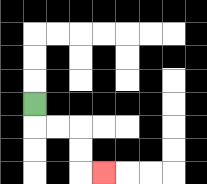{'start': '[1, 4]', 'end': '[4, 7]', 'path_directions': 'D,R,R,D,D,R', 'path_coordinates': '[[1, 4], [1, 5], [2, 5], [3, 5], [3, 6], [3, 7], [4, 7]]'}